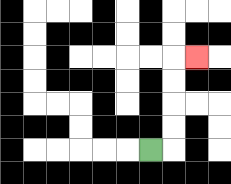{'start': '[6, 6]', 'end': '[8, 2]', 'path_directions': 'R,U,U,U,U,R', 'path_coordinates': '[[6, 6], [7, 6], [7, 5], [7, 4], [7, 3], [7, 2], [8, 2]]'}